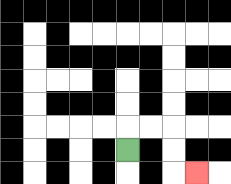{'start': '[5, 6]', 'end': '[8, 7]', 'path_directions': 'U,R,R,D,D,R', 'path_coordinates': '[[5, 6], [5, 5], [6, 5], [7, 5], [7, 6], [7, 7], [8, 7]]'}